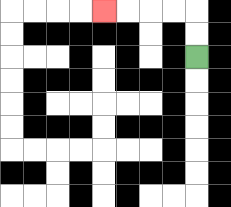{'start': '[8, 2]', 'end': '[4, 0]', 'path_directions': 'U,U,L,L,L,L', 'path_coordinates': '[[8, 2], [8, 1], [8, 0], [7, 0], [6, 0], [5, 0], [4, 0]]'}